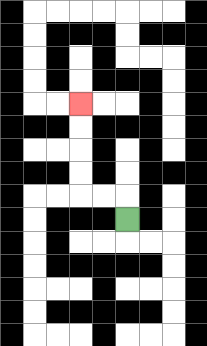{'start': '[5, 9]', 'end': '[3, 4]', 'path_directions': 'U,L,L,U,U,U,U', 'path_coordinates': '[[5, 9], [5, 8], [4, 8], [3, 8], [3, 7], [3, 6], [3, 5], [3, 4]]'}